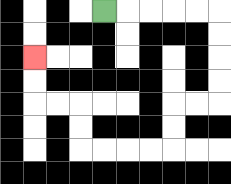{'start': '[4, 0]', 'end': '[1, 2]', 'path_directions': 'R,R,R,R,R,D,D,D,D,L,L,D,D,L,L,L,L,U,U,L,L,U,U', 'path_coordinates': '[[4, 0], [5, 0], [6, 0], [7, 0], [8, 0], [9, 0], [9, 1], [9, 2], [9, 3], [9, 4], [8, 4], [7, 4], [7, 5], [7, 6], [6, 6], [5, 6], [4, 6], [3, 6], [3, 5], [3, 4], [2, 4], [1, 4], [1, 3], [1, 2]]'}